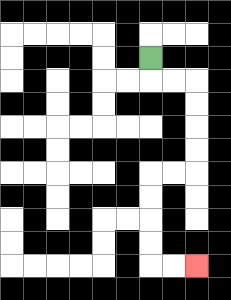{'start': '[6, 2]', 'end': '[8, 11]', 'path_directions': 'D,R,R,D,D,D,D,L,L,D,D,D,D,R,R', 'path_coordinates': '[[6, 2], [6, 3], [7, 3], [8, 3], [8, 4], [8, 5], [8, 6], [8, 7], [7, 7], [6, 7], [6, 8], [6, 9], [6, 10], [6, 11], [7, 11], [8, 11]]'}